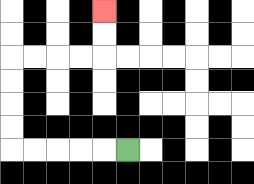{'start': '[5, 6]', 'end': '[4, 0]', 'path_directions': 'L,L,L,L,L,U,U,U,U,R,R,R,R,U,U', 'path_coordinates': '[[5, 6], [4, 6], [3, 6], [2, 6], [1, 6], [0, 6], [0, 5], [0, 4], [0, 3], [0, 2], [1, 2], [2, 2], [3, 2], [4, 2], [4, 1], [4, 0]]'}